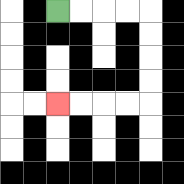{'start': '[2, 0]', 'end': '[2, 4]', 'path_directions': 'R,R,R,R,D,D,D,D,L,L,L,L', 'path_coordinates': '[[2, 0], [3, 0], [4, 0], [5, 0], [6, 0], [6, 1], [6, 2], [6, 3], [6, 4], [5, 4], [4, 4], [3, 4], [2, 4]]'}